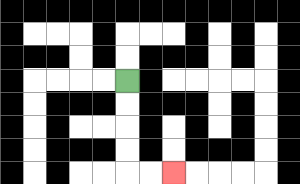{'start': '[5, 3]', 'end': '[7, 7]', 'path_directions': 'D,D,D,D,R,R', 'path_coordinates': '[[5, 3], [5, 4], [5, 5], [5, 6], [5, 7], [6, 7], [7, 7]]'}